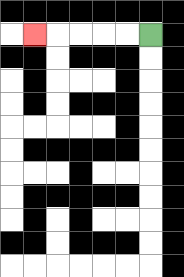{'start': '[6, 1]', 'end': '[1, 1]', 'path_directions': 'L,L,L,L,L', 'path_coordinates': '[[6, 1], [5, 1], [4, 1], [3, 1], [2, 1], [1, 1]]'}